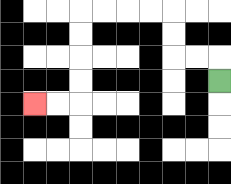{'start': '[9, 3]', 'end': '[1, 4]', 'path_directions': 'U,L,L,U,U,L,L,L,L,D,D,D,D,L,L', 'path_coordinates': '[[9, 3], [9, 2], [8, 2], [7, 2], [7, 1], [7, 0], [6, 0], [5, 0], [4, 0], [3, 0], [3, 1], [3, 2], [3, 3], [3, 4], [2, 4], [1, 4]]'}